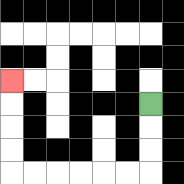{'start': '[6, 4]', 'end': '[0, 3]', 'path_directions': 'D,D,D,L,L,L,L,L,L,U,U,U,U', 'path_coordinates': '[[6, 4], [6, 5], [6, 6], [6, 7], [5, 7], [4, 7], [3, 7], [2, 7], [1, 7], [0, 7], [0, 6], [0, 5], [0, 4], [0, 3]]'}